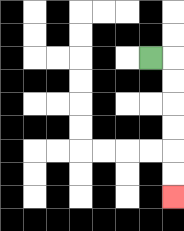{'start': '[6, 2]', 'end': '[7, 8]', 'path_directions': 'R,D,D,D,D,D,D', 'path_coordinates': '[[6, 2], [7, 2], [7, 3], [7, 4], [7, 5], [7, 6], [7, 7], [7, 8]]'}